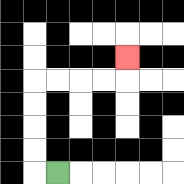{'start': '[2, 7]', 'end': '[5, 2]', 'path_directions': 'L,U,U,U,U,R,R,R,R,U', 'path_coordinates': '[[2, 7], [1, 7], [1, 6], [1, 5], [1, 4], [1, 3], [2, 3], [3, 3], [4, 3], [5, 3], [5, 2]]'}